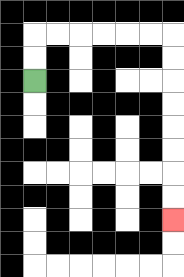{'start': '[1, 3]', 'end': '[7, 9]', 'path_directions': 'U,U,R,R,R,R,R,R,D,D,D,D,D,D,D,D', 'path_coordinates': '[[1, 3], [1, 2], [1, 1], [2, 1], [3, 1], [4, 1], [5, 1], [6, 1], [7, 1], [7, 2], [7, 3], [7, 4], [7, 5], [7, 6], [7, 7], [7, 8], [7, 9]]'}